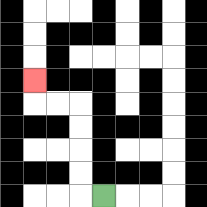{'start': '[4, 8]', 'end': '[1, 3]', 'path_directions': 'L,U,U,U,U,L,L,U', 'path_coordinates': '[[4, 8], [3, 8], [3, 7], [3, 6], [3, 5], [3, 4], [2, 4], [1, 4], [1, 3]]'}